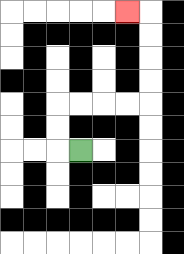{'start': '[3, 6]', 'end': '[5, 0]', 'path_directions': 'L,U,U,R,R,R,R,U,U,U,U,L', 'path_coordinates': '[[3, 6], [2, 6], [2, 5], [2, 4], [3, 4], [4, 4], [5, 4], [6, 4], [6, 3], [6, 2], [6, 1], [6, 0], [5, 0]]'}